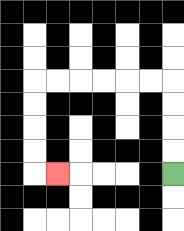{'start': '[7, 7]', 'end': '[2, 7]', 'path_directions': 'U,U,U,U,L,L,L,L,L,L,D,D,D,D,R', 'path_coordinates': '[[7, 7], [7, 6], [7, 5], [7, 4], [7, 3], [6, 3], [5, 3], [4, 3], [3, 3], [2, 3], [1, 3], [1, 4], [1, 5], [1, 6], [1, 7], [2, 7]]'}